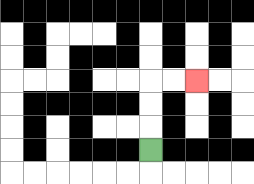{'start': '[6, 6]', 'end': '[8, 3]', 'path_directions': 'U,U,U,R,R', 'path_coordinates': '[[6, 6], [6, 5], [6, 4], [6, 3], [7, 3], [8, 3]]'}